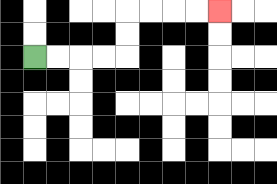{'start': '[1, 2]', 'end': '[9, 0]', 'path_directions': 'R,R,R,R,U,U,R,R,R,R', 'path_coordinates': '[[1, 2], [2, 2], [3, 2], [4, 2], [5, 2], [5, 1], [5, 0], [6, 0], [7, 0], [8, 0], [9, 0]]'}